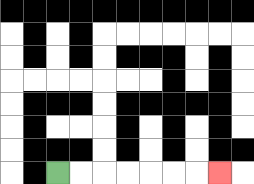{'start': '[2, 7]', 'end': '[9, 7]', 'path_directions': 'R,R,R,R,R,R,R', 'path_coordinates': '[[2, 7], [3, 7], [4, 7], [5, 7], [6, 7], [7, 7], [8, 7], [9, 7]]'}